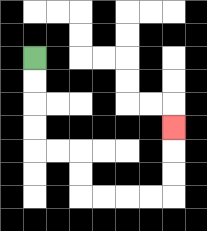{'start': '[1, 2]', 'end': '[7, 5]', 'path_directions': 'D,D,D,D,R,R,D,D,R,R,R,R,U,U,U', 'path_coordinates': '[[1, 2], [1, 3], [1, 4], [1, 5], [1, 6], [2, 6], [3, 6], [3, 7], [3, 8], [4, 8], [5, 8], [6, 8], [7, 8], [7, 7], [7, 6], [7, 5]]'}